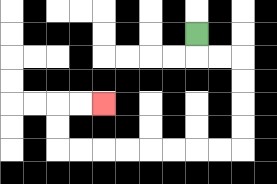{'start': '[8, 1]', 'end': '[4, 4]', 'path_directions': 'D,R,R,D,D,D,D,L,L,L,L,L,L,L,L,U,U,R,R', 'path_coordinates': '[[8, 1], [8, 2], [9, 2], [10, 2], [10, 3], [10, 4], [10, 5], [10, 6], [9, 6], [8, 6], [7, 6], [6, 6], [5, 6], [4, 6], [3, 6], [2, 6], [2, 5], [2, 4], [3, 4], [4, 4]]'}